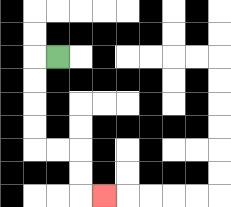{'start': '[2, 2]', 'end': '[4, 8]', 'path_directions': 'L,D,D,D,D,R,R,D,D,R', 'path_coordinates': '[[2, 2], [1, 2], [1, 3], [1, 4], [1, 5], [1, 6], [2, 6], [3, 6], [3, 7], [3, 8], [4, 8]]'}